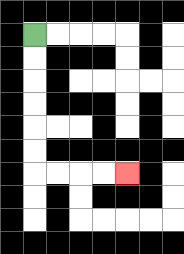{'start': '[1, 1]', 'end': '[5, 7]', 'path_directions': 'D,D,D,D,D,D,R,R,R,R', 'path_coordinates': '[[1, 1], [1, 2], [1, 3], [1, 4], [1, 5], [1, 6], [1, 7], [2, 7], [3, 7], [4, 7], [5, 7]]'}